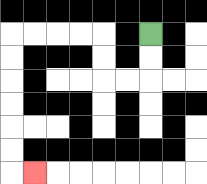{'start': '[6, 1]', 'end': '[1, 7]', 'path_directions': 'D,D,L,L,U,U,L,L,L,L,D,D,D,D,D,D,R', 'path_coordinates': '[[6, 1], [6, 2], [6, 3], [5, 3], [4, 3], [4, 2], [4, 1], [3, 1], [2, 1], [1, 1], [0, 1], [0, 2], [0, 3], [0, 4], [0, 5], [0, 6], [0, 7], [1, 7]]'}